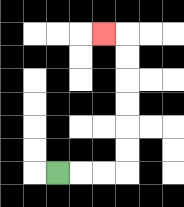{'start': '[2, 7]', 'end': '[4, 1]', 'path_directions': 'R,R,R,U,U,U,U,U,U,L', 'path_coordinates': '[[2, 7], [3, 7], [4, 7], [5, 7], [5, 6], [5, 5], [5, 4], [5, 3], [5, 2], [5, 1], [4, 1]]'}